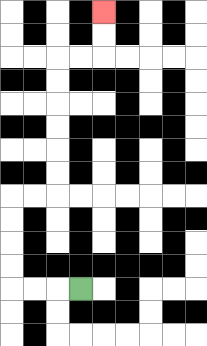{'start': '[3, 12]', 'end': '[4, 0]', 'path_directions': 'L,L,L,U,U,U,U,R,R,U,U,U,U,U,U,R,R,U,U', 'path_coordinates': '[[3, 12], [2, 12], [1, 12], [0, 12], [0, 11], [0, 10], [0, 9], [0, 8], [1, 8], [2, 8], [2, 7], [2, 6], [2, 5], [2, 4], [2, 3], [2, 2], [3, 2], [4, 2], [4, 1], [4, 0]]'}